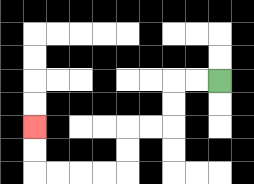{'start': '[9, 3]', 'end': '[1, 5]', 'path_directions': 'L,L,D,D,L,L,D,D,L,L,L,L,U,U', 'path_coordinates': '[[9, 3], [8, 3], [7, 3], [7, 4], [7, 5], [6, 5], [5, 5], [5, 6], [5, 7], [4, 7], [3, 7], [2, 7], [1, 7], [1, 6], [1, 5]]'}